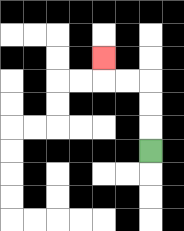{'start': '[6, 6]', 'end': '[4, 2]', 'path_directions': 'U,U,U,L,L,U', 'path_coordinates': '[[6, 6], [6, 5], [6, 4], [6, 3], [5, 3], [4, 3], [4, 2]]'}